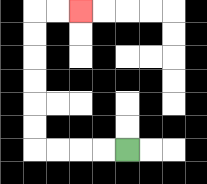{'start': '[5, 6]', 'end': '[3, 0]', 'path_directions': 'L,L,L,L,U,U,U,U,U,U,R,R', 'path_coordinates': '[[5, 6], [4, 6], [3, 6], [2, 6], [1, 6], [1, 5], [1, 4], [1, 3], [1, 2], [1, 1], [1, 0], [2, 0], [3, 0]]'}